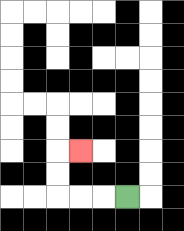{'start': '[5, 8]', 'end': '[3, 6]', 'path_directions': 'L,L,L,U,U,R', 'path_coordinates': '[[5, 8], [4, 8], [3, 8], [2, 8], [2, 7], [2, 6], [3, 6]]'}